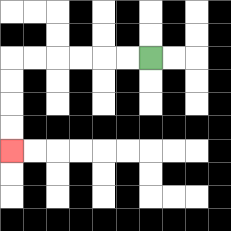{'start': '[6, 2]', 'end': '[0, 6]', 'path_directions': 'L,L,L,L,L,L,D,D,D,D', 'path_coordinates': '[[6, 2], [5, 2], [4, 2], [3, 2], [2, 2], [1, 2], [0, 2], [0, 3], [0, 4], [0, 5], [0, 6]]'}